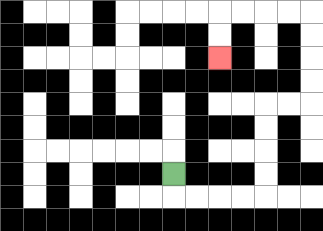{'start': '[7, 7]', 'end': '[9, 2]', 'path_directions': 'D,R,R,R,R,U,U,U,U,R,R,U,U,U,U,L,L,L,L,D,D', 'path_coordinates': '[[7, 7], [7, 8], [8, 8], [9, 8], [10, 8], [11, 8], [11, 7], [11, 6], [11, 5], [11, 4], [12, 4], [13, 4], [13, 3], [13, 2], [13, 1], [13, 0], [12, 0], [11, 0], [10, 0], [9, 0], [9, 1], [9, 2]]'}